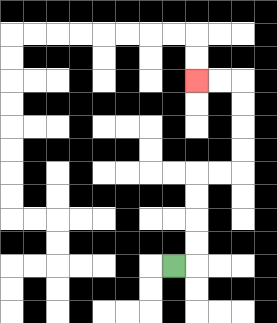{'start': '[7, 11]', 'end': '[8, 3]', 'path_directions': 'R,U,U,U,U,R,R,U,U,U,U,L,L', 'path_coordinates': '[[7, 11], [8, 11], [8, 10], [8, 9], [8, 8], [8, 7], [9, 7], [10, 7], [10, 6], [10, 5], [10, 4], [10, 3], [9, 3], [8, 3]]'}